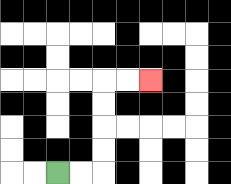{'start': '[2, 7]', 'end': '[6, 3]', 'path_directions': 'R,R,U,U,U,U,R,R', 'path_coordinates': '[[2, 7], [3, 7], [4, 7], [4, 6], [4, 5], [4, 4], [4, 3], [5, 3], [6, 3]]'}